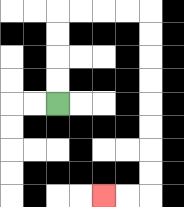{'start': '[2, 4]', 'end': '[4, 8]', 'path_directions': 'U,U,U,U,R,R,R,R,D,D,D,D,D,D,D,D,L,L', 'path_coordinates': '[[2, 4], [2, 3], [2, 2], [2, 1], [2, 0], [3, 0], [4, 0], [5, 0], [6, 0], [6, 1], [6, 2], [6, 3], [6, 4], [6, 5], [6, 6], [6, 7], [6, 8], [5, 8], [4, 8]]'}